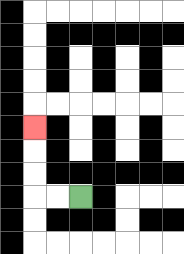{'start': '[3, 8]', 'end': '[1, 5]', 'path_directions': 'L,L,U,U,U', 'path_coordinates': '[[3, 8], [2, 8], [1, 8], [1, 7], [1, 6], [1, 5]]'}